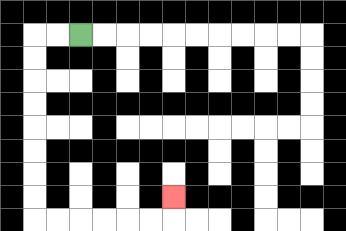{'start': '[3, 1]', 'end': '[7, 8]', 'path_directions': 'L,L,D,D,D,D,D,D,D,D,R,R,R,R,R,R,U', 'path_coordinates': '[[3, 1], [2, 1], [1, 1], [1, 2], [1, 3], [1, 4], [1, 5], [1, 6], [1, 7], [1, 8], [1, 9], [2, 9], [3, 9], [4, 9], [5, 9], [6, 9], [7, 9], [7, 8]]'}